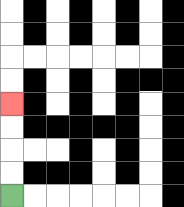{'start': '[0, 8]', 'end': '[0, 4]', 'path_directions': 'U,U,U,U', 'path_coordinates': '[[0, 8], [0, 7], [0, 6], [0, 5], [0, 4]]'}